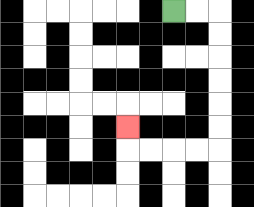{'start': '[7, 0]', 'end': '[5, 5]', 'path_directions': 'R,R,D,D,D,D,D,D,L,L,L,L,U', 'path_coordinates': '[[7, 0], [8, 0], [9, 0], [9, 1], [9, 2], [9, 3], [9, 4], [9, 5], [9, 6], [8, 6], [7, 6], [6, 6], [5, 6], [5, 5]]'}